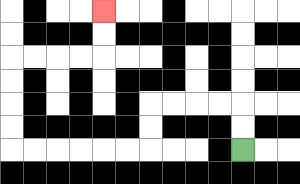{'start': '[10, 6]', 'end': '[4, 0]', 'path_directions': 'U,U,L,L,L,L,D,D,L,L,L,L,L,L,U,U,U,U,R,R,R,R,U,U', 'path_coordinates': '[[10, 6], [10, 5], [10, 4], [9, 4], [8, 4], [7, 4], [6, 4], [6, 5], [6, 6], [5, 6], [4, 6], [3, 6], [2, 6], [1, 6], [0, 6], [0, 5], [0, 4], [0, 3], [0, 2], [1, 2], [2, 2], [3, 2], [4, 2], [4, 1], [4, 0]]'}